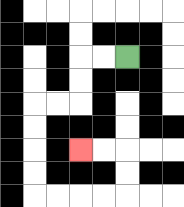{'start': '[5, 2]', 'end': '[3, 6]', 'path_directions': 'L,L,D,D,L,L,D,D,D,D,R,R,R,R,U,U,L,L', 'path_coordinates': '[[5, 2], [4, 2], [3, 2], [3, 3], [3, 4], [2, 4], [1, 4], [1, 5], [1, 6], [1, 7], [1, 8], [2, 8], [3, 8], [4, 8], [5, 8], [5, 7], [5, 6], [4, 6], [3, 6]]'}